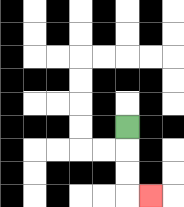{'start': '[5, 5]', 'end': '[6, 8]', 'path_directions': 'D,D,D,R', 'path_coordinates': '[[5, 5], [5, 6], [5, 7], [5, 8], [6, 8]]'}